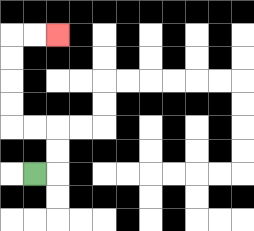{'start': '[1, 7]', 'end': '[2, 1]', 'path_directions': 'R,U,U,L,L,U,U,U,U,R,R', 'path_coordinates': '[[1, 7], [2, 7], [2, 6], [2, 5], [1, 5], [0, 5], [0, 4], [0, 3], [0, 2], [0, 1], [1, 1], [2, 1]]'}